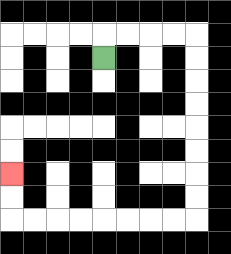{'start': '[4, 2]', 'end': '[0, 7]', 'path_directions': 'U,R,R,R,R,D,D,D,D,D,D,D,D,L,L,L,L,L,L,L,L,U,U', 'path_coordinates': '[[4, 2], [4, 1], [5, 1], [6, 1], [7, 1], [8, 1], [8, 2], [8, 3], [8, 4], [8, 5], [8, 6], [8, 7], [8, 8], [8, 9], [7, 9], [6, 9], [5, 9], [4, 9], [3, 9], [2, 9], [1, 9], [0, 9], [0, 8], [0, 7]]'}